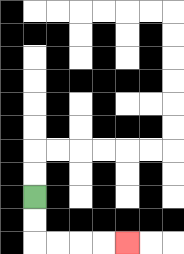{'start': '[1, 8]', 'end': '[5, 10]', 'path_directions': 'D,D,R,R,R,R', 'path_coordinates': '[[1, 8], [1, 9], [1, 10], [2, 10], [3, 10], [4, 10], [5, 10]]'}